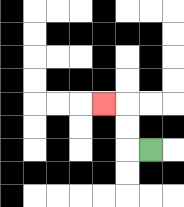{'start': '[6, 6]', 'end': '[4, 4]', 'path_directions': 'L,U,U,L', 'path_coordinates': '[[6, 6], [5, 6], [5, 5], [5, 4], [4, 4]]'}